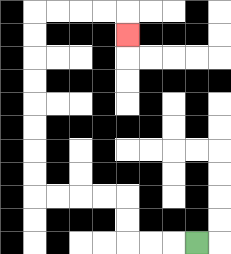{'start': '[8, 10]', 'end': '[5, 1]', 'path_directions': 'L,L,L,U,U,L,L,L,L,U,U,U,U,U,U,U,U,R,R,R,R,D', 'path_coordinates': '[[8, 10], [7, 10], [6, 10], [5, 10], [5, 9], [5, 8], [4, 8], [3, 8], [2, 8], [1, 8], [1, 7], [1, 6], [1, 5], [1, 4], [1, 3], [1, 2], [1, 1], [1, 0], [2, 0], [3, 0], [4, 0], [5, 0], [5, 1]]'}